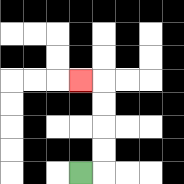{'start': '[3, 7]', 'end': '[3, 3]', 'path_directions': 'R,U,U,U,U,L', 'path_coordinates': '[[3, 7], [4, 7], [4, 6], [4, 5], [4, 4], [4, 3], [3, 3]]'}